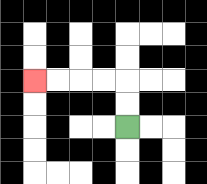{'start': '[5, 5]', 'end': '[1, 3]', 'path_directions': 'U,U,L,L,L,L', 'path_coordinates': '[[5, 5], [5, 4], [5, 3], [4, 3], [3, 3], [2, 3], [1, 3]]'}